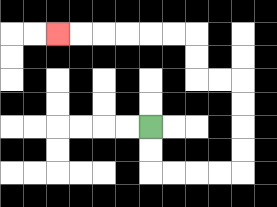{'start': '[6, 5]', 'end': '[2, 1]', 'path_directions': 'D,D,R,R,R,R,U,U,U,U,L,L,U,U,L,L,L,L,L,L', 'path_coordinates': '[[6, 5], [6, 6], [6, 7], [7, 7], [8, 7], [9, 7], [10, 7], [10, 6], [10, 5], [10, 4], [10, 3], [9, 3], [8, 3], [8, 2], [8, 1], [7, 1], [6, 1], [5, 1], [4, 1], [3, 1], [2, 1]]'}